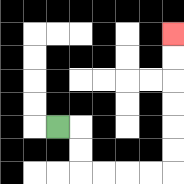{'start': '[2, 5]', 'end': '[7, 1]', 'path_directions': 'R,D,D,R,R,R,R,U,U,U,U,U,U', 'path_coordinates': '[[2, 5], [3, 5], [3, 6], [3, 7], [4, 7], [5, 7], [6, 7], [7, 7], [7, 6], [7, 5], [7, 4], [7, 3], [7, 2], [7, 1]]'}